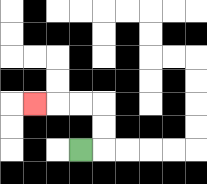{'start': '[3, 6]', 'end': '[1, 4]', 'path_directions': 'R,U,U,L,L,L', 'path_coordinates': '[[3, 6], [4, 6], [4, 5], [4, 4], [3, 4], [2, 4], [1, 4]]'}